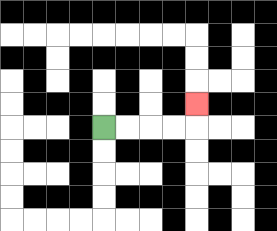{'start': '[4, 5]', 'end': '[8, 4]', 'path_directions': 'R,R,R,R,U', 'path_coordinates': '[[4, 5], [5, 5], [6, 5], [7, 5], [8, 5], [8, 4]]'}